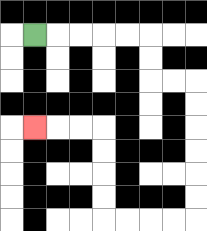{'start': '[1, 1]', 'end': '[1, 5]', 'path_directions': 'R,R,R,R,R,D,D,R,R,D,D,D,D,D,D,L,L,L,L,U,U,U,U,L,L,L', 'path_coordinates': '[[1, 1], [2, 1], [3, 1], [4, 1], [5, 1], [6, 1], [6, 2], [6, 3], [7, 3], [8, 3], [8, 4], [8, 5], [8, 6], [8, 7], [8, 8], [8, 9], [7, 9], [6, 9], [5, 9], [4, 9], [4, 8], [4, 7], [4, 6], [4, 5], [3, 5], [2, 5], [1, 5]]'}